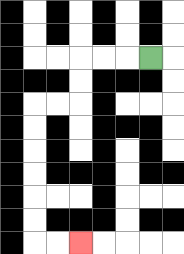{'start': '[6, 2]', 'end': '[3, 10]', 'path_directions': 'L,L,L,D,D,L,L,D,D,D,D,D,D,R,R', 'path_coordinates': '[[6, 2], [5, 2], [4, 2], [3, 2], [3, 3], [3, 4], [2, 4], [1, 4], [1, 5], [1, 6], [1, 7], [1, 8], [1, 9], [1, 10], [2, 10], [3, 10]]'}